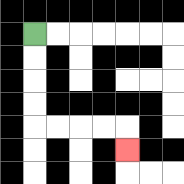{'start': '[1, 1]', 'end': '[5, 6]', 'path_directions': 'D,D,D,D,R,R,R,R,D', 'path_coordinates': '[[1, 1], [1, 2], [1, 3], [1, 4], [1, 5], [2, 5], [3, 5], [4, 5], [5, 5], [5, 6]]'}